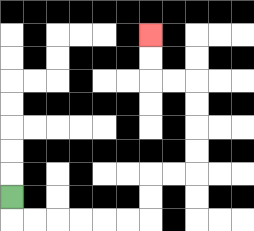{'start': '[0, 8]', 'end': '[6, 1]', 'path_directions': 'D,R,R,R,R,R,R,U,U,R,R,U,U,U,U,L,L,U,U', 'path_coordinates': '[[0, 8], [0, 9], [1, 9], [2, 9], [3, 9], [4, 9], [5, 9], [6, 9], [6, 8], [6, 7], [7, 7], [8, 7], [8, 6], [8, 5], [8, 4], [8, 3], [7, 3], [6, 3], [6, 2], [6, 1]]'}